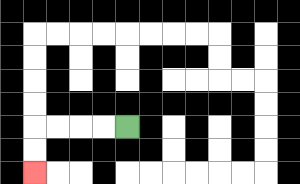{'start': '[5, 5]', 'end': '[1, 7]', 'path_directions': 'L,L,L,L,D,D', 'path_coordinates': '[[5, 5], [4, 5], [3, 5], [2, 5], [1, 5], [1, 6], [1, 7]]'}